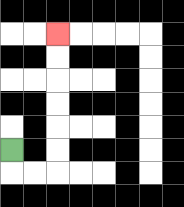{'start': '[0, 6]', 'end': '[2, 1]', 'path_directions': 'D,R,R,U,U,U,U,U,U', 'path_coordinates': '[[0, 6], [0, 7], [1, 7], [2, 7], [2, 6], [2, 5], [2, 4], [2, 3], [2, 2], [2, 1]]'}